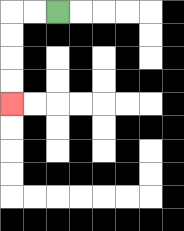{'start': '[2, 0]', 'end': '[0, 4]', 'path_directions': 'L,L,D,D,D,D', 'path_coordinates': '[[2, 0], [1, 0], [0, 0], [0, 1], [0, 2], [0, 3], [0, 4]]'}